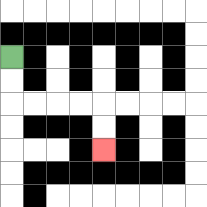{'start': '[0, 2]', 'end': '[4, 6]', 'path_directions': 'D,D,R,R,R,R,D,D', 'path_coordinates': '[[0, 2], [0, 3], [0, 4], [1, 4], [2, 4], [3, 4], [4, 4], [4, 5], [4, 6]]'}